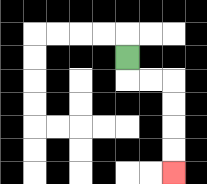{'start': '[5, 2]', 'end': '[7, 7]', 'path_directions': 'D,R,R,D,D,D,D', 'path_coordinates': '[[5, 2], [5, 3], [6, 3], [7, 3], [7, 4], [7, 5], [7, 6], [7, 7]]'}